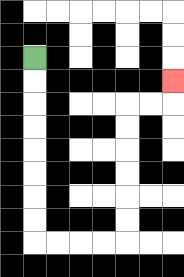{'start': '[1, 2]', 'end': '[7, 3]', 'path_directions': 'D,D,D,D,D,D,D,D,R,R,R,R,U,U,U,U,U,U,R,R,U', 'path_coordinates': '[[1, 2], [1, 3], [1, 4], [1, 5], [1, 6], [1, 7], [1, 8], [1, 9], [1, 10], [2, 10], [3, 10], [4, 10], [5, 10], [5, 9], [5, 8], [5, 7], [5, 6], [5, 5], [5, 4], [6, 4], [7, 4], [7, 3]]'}